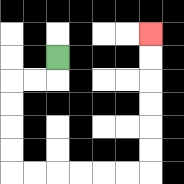{'start': '[2, 2]', 'end': '[6, 1]', 'path_directions': 'D,L,L,D,D,D,D,R,R,R,R,R,R,U,U,U,U,U,U', 'path_coordinates': '[[2, 2], [2, 3], [1, 3], [0, 3], [0, 4], [0, 5], [0, 6], [0, 7], [1, 7], [2, 7], [3, 7], [4, 7], [5, 7], [6, 7], [6, 6], [6, 5], [6, 4], [6, 3], [6, 2], [6, 1]]'}